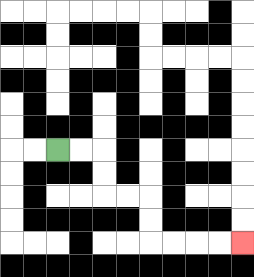{'start': '[2, 6]', 'end': '[10, 10]', 'path_directions': 'R,R,D,D,R,R,D,D,R,R,R,R', 'path_coordinates': '[[2, 6], [3, 6], [4, 6], [4, 7], [4, 8], [5, 8], [6, 8], [6, 9], [6, 10], [7, 10], [8, 10], [9, 10], [10, 10]]'}